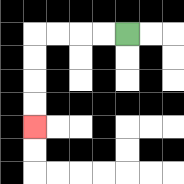{'start': '[5, 1]', 'end': '[1, 5]', 'path_directions': 'L,L,L,L,D,D,D,D', 'path_coordinates': '[[5, 1], [4, 1], [3, 1], [2, 1], [1, 1], [1, 2], [1, 3], [1, 4], [1, 5]]'}